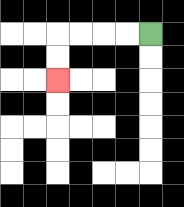{'start': '[6, 1]', 'end': '[2, 3]', 'path_directions': 'L,L,L,L,D,D', 'path_coordinates': '[[6, 1], [5, 1], [4, 1], [3, 1], [2, 1], [2, 2], [2, 3]]'}